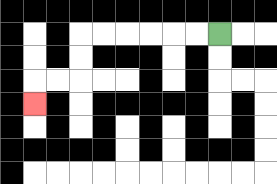{'start': '[9, 1]', 'end': '[1, 4]', 'path_directions': 'L,L,L,L,L,L,D,D,L,L,D', 'path_coordinates': '[[9, 1], [8, 1], [7, 1], [6, 1], [5, 1], [4, 1], [3, 1], [3, 2], [3, 3], [2, 3], [1, 3], [1, 4]]'}